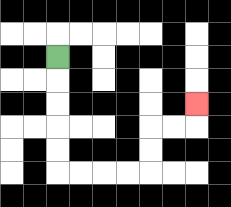{'start': '[2, 2]', 'end': '[8, 4]', 'path_directions': 'D,D,D,D,D,R,R,R,R,U,U,R,R,U', 'path_coordinates': '[[2, 2], [2, 3], [2, 4], [2, 5], [2, 6], [2, 7], [3, 7], [4, 7], [5, 7], [6, 7], [6, 6], [6, 5], [7, 5], [8, 5], [8, 4]]'}